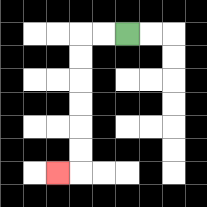{'start': '[5, 1]', 'end': '[2, 7]', 'path_directions': 'L,L,D,D,D,D,D,D,L', 'path_coordinates': '[[5, 1], [4, 1], [3, 1], [3, 2], [3, 3], [3, 4], [3, 5], [3, 6], [3, 7], [2, 7]]'}